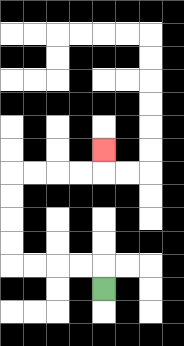{'start': '[4, 12]', 'end': '[4, 6]', 'path_directions': 'U,L,L,L,L,U,U,U,U,R,R,R,R,U', 'path_coordinates': '[[4, 12], [4, 11], [3, 11], [2, 11], [1, 11], [0, 11], [0, 10], [0, 9], [0, 8], [0, 7], [1, 7], [2, 7], [3, 7], [4, 7], [4, 6]]'}